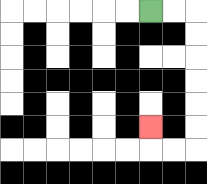{'start': '[6, 0]', 'end': '[6, 5]', 'path_directions': 'R,R,D,D,D,D,D,D,L,L,U', 'path_coordinates': '[[6, 0], [7, 0], [8, 0], [8, 1], [8, 2], [8, 3], [8, 4], [8, 5], [8, 6], [7, 6], [6, 6], [6, 5]]'}